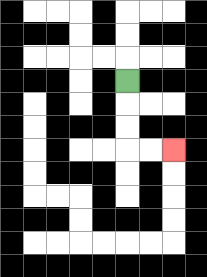{'start': '[5, 3]', 'end': '[7, 6]', 'path_directions': 'D,D,D,R,R', 'path_coordinates': '[[5, 3], [5, 4], [5, 5], [5, 6], [6, 6], [7, 6]]'}